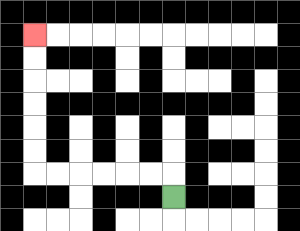{'start': '[7, 8]', 'end': '[1, 1]', 'path_directions': 'U,L,L,L,L,L,L,U,U,U,U,U,U', 'path_coordinates': '[[7, 8], [7, 7], [6, 7], [5, 7], [4, 7], [3, 7], [2, 7], [1, 7], [1, 6], [1, 5], [1, 4], [1, 3], [1, 2], [1, 1]]'}